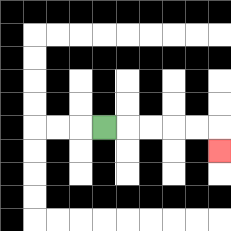{'start': '[4, 5]', 'end': '[9, 6]', 'path_directions': 'R,R,R,R,R,D', 'path_coordinates': '[[4, 5], [5, 5], [6, 5], [7, 5], [8, 5], [9, 5], [9, 6]]'}